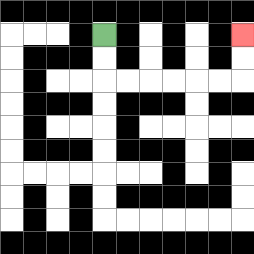{'start': '[4, 1]', 'end': '[10, 1]', 'path_directions': 'D,D,R,R,R,R,R,R,U,U', 'path_coordinates': '[[4, 1], [4, 2], [4, 3], [5, 3], [6, 3], [7, 3], [8, 3], [9, 3], [10, 3], [10, 2], [10, 1]]'}